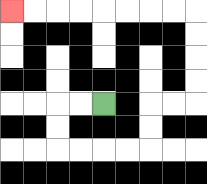{'start': '[4, 4]', 'end': '[0, 0]', 'path_directions': 'L,L,D,D,R,R,R,R,U,U,R,R,U,U,U,U,L,L,L,L,L,L,L,L', 'path_coordinates': '[[4, 4], [3, 4], [2, 4], [2, 5], [2, 6], [3, 6], [4, 6], [5, 6], [6, 6], [6, 5], [6, 4], [7, 4], [8, 4], [8, 3], [8, 2], [8, 1], [8, 0], [7, 0], [6, 0], [5, 0], [4, 0], [3, 0], [2, 0], [1, 0], [0, 0]]'}